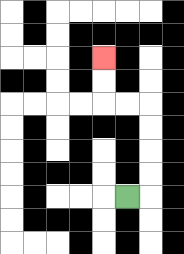{'start': '[5, 8]', 'end': '[4, 2]', 'path_directions': 'R,U,U,U,U,L,L,U,U', 'path_coordinates': '[[5, 8], [6, 8], [6, 7], [6, 6], [6, 5], [6, 4], [5, 4], [4, 4], [4, 3], [4, 2]]'}